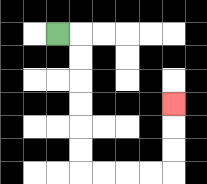{'start': '[2, 1]', 'end': '[7, 4]', 'path_directions': 'R,D,D,D,D,D,D,R,R,R,R,U,U,U', 'path_coordinates': '[[2, 1], [3, 1], [3, 2], [3, 3], [3, 4], [3, 5], [3, 6], [3, 7], [4, 7], [5, 7], [6, 7], [7, 7], [7, 6], [7, 5], [7, 4]]'}